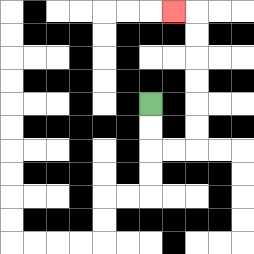{'start': '[6, 4]', 'end': '[7, 0]', 'path_directions': 'D,D,R,R,U,U,U,U,U,U,L', 'path_coordinates': '[[6, 4], [6, 5], [6, 6], [7, 6], [8, 6], [8, 5], [8, 4], [8, 3], [8, 2], [8, 1], [8, 0], [7, 0]]'}